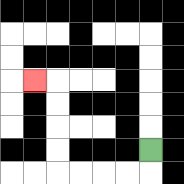{'start': '[6, 6]', 'end': '[1, 3]', 'path_directions': 'D,L,L,L,L,U,U,U,U,L', 'path_coordinates': '[[6, 6], [6, 7], [5, 7], [4, 7], [3, 7], [2, 7], [2, 6], [2, 5], [2, 4], [2, 3], [1, 3]]'}